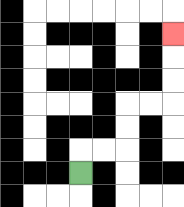{'start': '[3, 7]', 'end': '[7, 1]', 'path_directions': 'U,R,R,U,U,R,R,U,U,U', 'path_coordinates': '[[3, 7], [3, 6], [4, 6], [5, 6], [5, 5], [5, 4], [6, 4], [7, 4], [7, 3], [7, 2], [7, 1]]'}